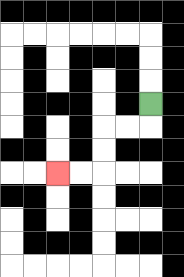{'start': '[6, 4]', 'end': '[2, 7]', 'path_directions': 'D,L,L,D,D,L,L', 'path_coordinates': '[[6, 4], [6, 5], [5, 5], [4, 5], [4, 6], [4, 7], [3, 7], [2, 7]]'}